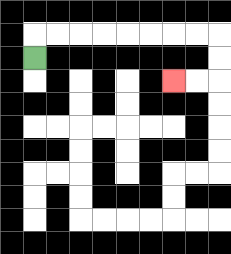{'start': '[1, 2]', 'end': '[7, 3]', 'path_directions': 'U,R,R,R,R,R,R,R,R,D,D,L,L', 'path_coordinates': '[[1, 2], [1, 1], [2, 1], [3, 1], [4, 1], [5, 1], [6, 1], [7, 1], [8, 1], [9, 1], [9, 2], [9, 3], [8, 3], [7, 3]]'}